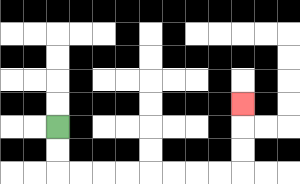{'start': '[2, 5]', 'end': '[10, 4]', 'path_directions': 'D,D,R,R,R,R,R,R,R,R,U,U,U', 'path_coordinates': '[[2, 5], [2, 6], [2, 7], [3, 7], [4, 7], [5, 7], [6, 7], [7, 7], [8, 7], [9, 7], [10, 7], [10, 6], [10, 5], [10, 4]]'}